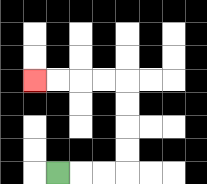{'start': '[2, 7]', 'end': '[1, 3]', 'path_directions': 'R,R,R,U,U,U,U,L,L,L,L', 'path_coordinates': '[[2, 7], [3, 7], [4, 7], [5, 7], [5, 6], [5, 5], [5, 4], [5, 3], [4, 3], [3, 3], [2, 3], [1, 3]]'}